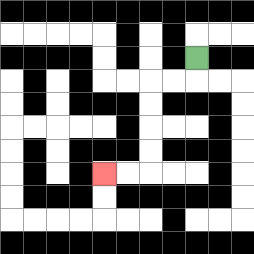{'start': '[8, 2]', 'end': '[4, 7]', 'path_directions': 'D,L,L,D,D,D,D,L,L', 'path_coordinates': '[[8, 2], [8, 3], [7, 3], [6, 3], [6, 4], [6, 5], [6, 6], [6, 7], [5, 7], [4, 7]]'}